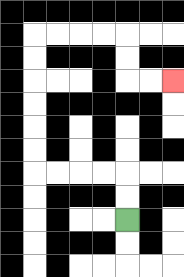{'start': '[5, 9]', 'end': '[7, 3]', 'path_directions': 'U,U,L,L,L,L,U,U,U,U,U,U,R,R,R,R,D,D,R,R', 'path_coordinates': '[[5, 9], [5, 8], [5, 7], [4, 7], [3, 7], [2, 7], [1, 7], [1, 6], [1, 5], [1, 4], [1, 3], [1, 2], [1, 1], [2, 1], [3, 1], [4, 1], [5, 1], [5, 2], [5, 3], [6, 3], [7, 3]]'}